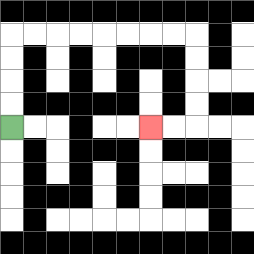{'start': '[0, 5]', 'end': '[6, 5]', 'path_directions': 'U,U,U,U,R,R,R,R,R,R,R,R,D,D,D,D,L,L', 'path_coordinates': '[[0, 5], [0, 4], [0, 3], [0, 2], [0, 1], [1, 1], [2, 1], [3, 1], [4, 1], [5, 1], [6, 1], [7, 1], [8, 1], [8, 2], [8, 3], [8, 4], [8, 5], [7, 5], [6, 5]]'}